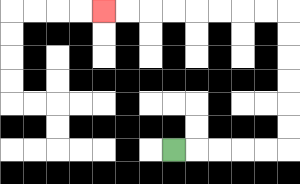{'start': '[7, 6]', 'end': '[4, 0]', 'path_directions': 'R,R,R,R,R,U,U,U,U,U,U,L,L,L,L,L,L,L,L', 'path_coordinates': '[[7, 6], [8, 6], [9, 6], [10, 6], [11, 6], [12, 6], [12, 5], [12, 4], [12, 3], [12, 2], [12, 1], [12, 0], [11, 0], [10, 0], [9, 0], [8, 0], [7, 0], [6, 0], [5, 0], [4, 0]]'}